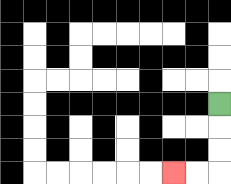{'start': '[9, 4]', 'end': '[7, 7]', 'path_directions': 'D,D,D,L,L', 'path_coordinates': '[[9, 4], [9, 5], [9, 6], [9, 7], [8, 7], [7, 7]]'}